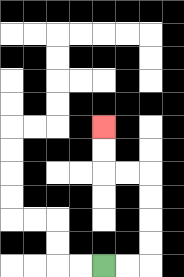{'start': '[4, 11]', 'end': '[4, 5]', 'path_directions': 'R,R,U,U,U,U,L,L,U,U', 'path_coordinates': '[[4, 11], [5, 11], [6, 11], [6, 10], [6, 9], [6, 8], [6, 7], [5, 7], [4, 7], [4, 6], [4, 5]]'}